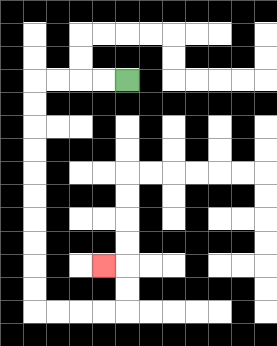{'start': '[5, 3]', 'end': '[4, 11]', 'path_directions': 'L,L,L,L,D,D,D,D,D,D,D,D,D,D,R,R,R,R,U,U,L', 'path_coordinates': '[[5, 3], [4, 3], [3, 3], [2, 3], [1, 3], [1, 4], [1, 5], [1, 6], [1, 7], [1, 8], [1, 9], [1, 10], [1, 11], [1, 12], [1, 13], [2, 13], [3, 13], [4, 13], [5, 13], [5, 12], [5, 11], [4, 11]]'}